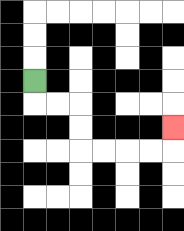{'start': '[1, 3]', 'end': '[7, 5]', 'path_directions': 'D,R,R,D,D,R,R,R,R,U', 'path_coordinates': '[[1, 3], [1, 4], [2, 4], [3, 4], [3, 5], [3, 6], [4, 6], [5, 6], [6, 6], [7, 6], [7, 5]]'}